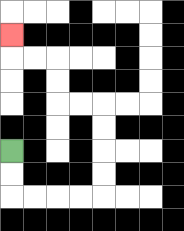{'start': '[0, 6]', 'end': '[0, 1]', 'path_directions': 'D,D,R,R,R,R,U,U,U,U,L,L,U,U,L,L,U', 'path_coordinates': '[[0, 6], [0, 7], [0, 8], [1, 8], [2, 8], [3, 8], [4, 8], [4, 7], [4, 6], [4, 5], [4, 4], [3, 4], [2, 4], [2, 3], [2, 2], [1, 2], [0, 2], [0, 1]]'}